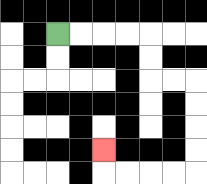{'start': '[2, 1]', 'end': '[4, 6]', 'path_directions': 'R,R,R,R,D,D,R,R,D,D,D,D,L,L,L,L,U', 'path_coordinates': '[[2, 1], [3, 1], [4, 1], [5, 1], [6, 1], [6, 2], [6, 3], [7, 3], [8, 3], [8, 4], [8, 5], [8, 6], [8, 7], [7, 7], [6, 7], [5, 7], [4, 7], [4, 6]]'}